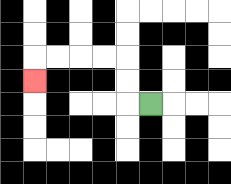{'start': '[6, 4]', 'end': '[1, 3]', 'path_directions': 'L,U,U,L,L,L,L,D', 'path_coordinates': '[[6, 4], [5, 4], [5, 3], [5, 2], [4, 2], [3, 2], [2, 2], [1, 2], [1, 3]]'}